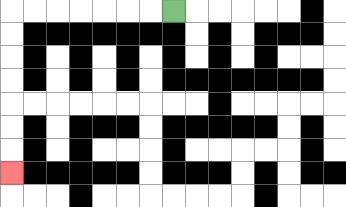{'start': '[7, 0]', 'end': '[0, 7]', 'path_directions': 'L,L,L,L,L,L,L,D,D,D,D,D,D,D', 'path_coordinates': '[[7, 0], [6, 0], [5, 0], [4, 0], [3, 0], [2, 0], [1, 0], [0, 0], [0, 1], [0, 2], [0, 3], [0, 4], [0, 5], [0, 6], [0, 7]]'}